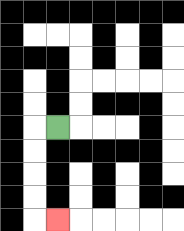{'start': '[2, 5]', 'end': '[2, 9]', 'path_directions': 'L,D,D,D,D,R', 'path_coordinates': '[[2, 5], [1, 5], [1, 6], [1, 7], [1, 8], [1, 9], [2, 9]]'}